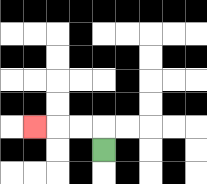{'start': '[4, 6]', 'end': '[1, 5]', 'path_directions': 'U,L,L,L', 'path_coordinates': '[[4, 6], [4, 5], [3, 5], [2, 5], [1, 5]]'}